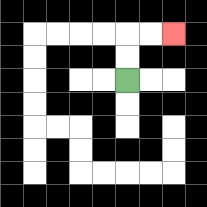{'start': '[5, 3]', 'end': '[7, 1]', 'path_directions': 'U,U,R,R', 'path_coordinates': '[[5, 3], [5, 2], [5, 1], [6, 1], [7, 1]]'}